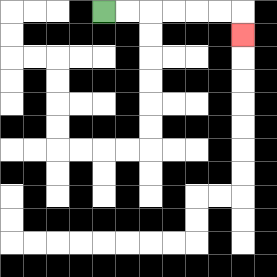{'start': '[4, 0]', 'end': '[10, 1]', 'path_directions': 'R,R,R,R,R,R,D', 'path_coordinates': '[[4, 0], [5, 0], [6, 0], [7, 0], [8, 0], [9, 0], [10, 0], [10, 1]]'}